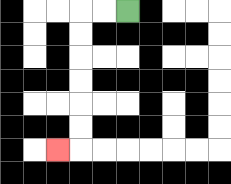{'start': '[5, 0]', 'end': '[2, 6]', 'path_directions': 'L,L,D,D,D,D,D,D,L', 'path_coordinates': '[[5, 0], [4, 0], [3, 0], [3, 1], [3, 2], [3, 3], [3, 4], [3, 5], [3, 6], [2, 6]]'}